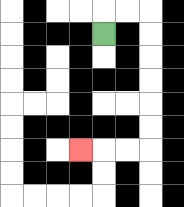{'start': '[4, 1]', 'end': '[3, 6]', 'path_directions': 'U,R,R,D,D,D,D,D,D,L,L,L', 'path_coordinates': '[[4, 1], [4, 0], [5, 0], [6, 0], [6, 1], [6, 2], [6, 3], [6, 4], [6, 5], [6, 6], [5, 6], [4, 6], [3, 6]]'}